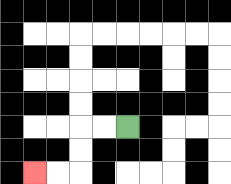{'start': '[5, 5]', 'end': '[1, 7]', 'path_directions': 'L,L,D,D,L,L', 'path_coordinates': '[[5, 5], [4, 5], [3, 5], [3, 6], [3, 7], [2, 7], [1, 7]]'}